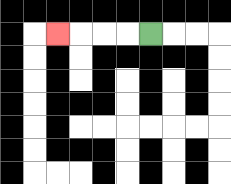{'start': '[6, 1]', 'end': '[2, 1]', 'path_directions': 'L,L,L,L', 'path_coordinates': '[[6, 1], [5, 1], [4, 1], [3, 1], [2, 1]]'}